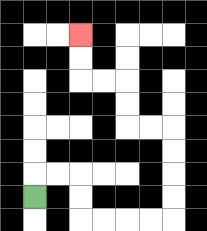{'start': '[1, 8]', 'end': '[3, 1]', 'path_directions': 'U,R,R,D,D,R,R,R,R,U,U,U,U,L,L,U,U,L,L,U,U', 'path_coordinates': '[[1, 8], [1, 7], [2, 7], [3, 7], [3, 8], [3, 9], [4, 9], [5, 9], [6, 9], [7, 9], [7, 8], [7, 7], [7, 6], [7, 5], [6, 5], [5, 5], [5, 4], [5, 3], [4, 3], [3, 3], [3, 2], [3, 1]]'}